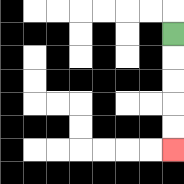{'start': '[7, 1]', 'end': '[7, 6]', 'path_directions': 'D,D,D,D,D', 'path_coordinates': '[[7, 1], [7, 2], [7, 3], [7, 4], [7, 5], [7, 6]]'}